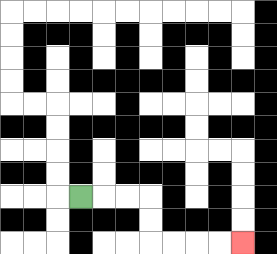{'start': '[3, 8]', 'end': '[10, 10]', 'path_directions': 'R,R,R,D,D,R,R,R,R', 'path_coordinates': '[[3, 8], [4, 8], [5, 8], [6, 8], [6, 9], [6, 10], [7, 10], [8, 10], [9, 10], [10, 10]]'}